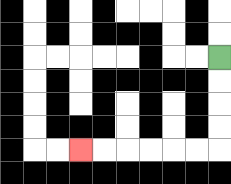{'start': '[9, 2]', 'end': '[3, 6]', 'path_directions': 'D,D,D,D,L,L,L,L,L,L', 'path_coordinates': '[[9, 2], [9, 3], [9, 4], [9, 5], [9, 6], [8, 6], [7, 6], [6, 6], [5, 6], [4, 6], [3, 6]]'}